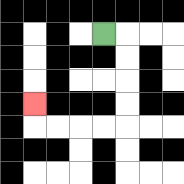{'start': '[4, 1]', 'end': '[1, 4]', 'path_directions': 'R,D,D,D,D,L,L,L,L,U', 'path_coordinates': '[[4, 1], [5, 1], [5, 2], [5, 3], [5, 4], [5, 5], [4, 5], [3, 5], [2, 5], [1, 5], [1, 4]]'}